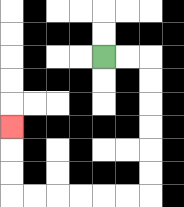{'start': '[4, 2]', 'end': '[0, 5]', 'path_directions': 'R,R,D,D,D,D,D,D,L,L,L,L,L,L,U,U,U', 'path_coordinates': '[[4, 2], [5, 2], [6, 2], [6, 3], [6, 4], [6, 5], [6, 6], [6, 7], [6, 8], [5, 8], [4, 8], [3, 8], [2, 8], [1, 8], [0, 8], [0, 7], [0, 6], [0, 5]]'}